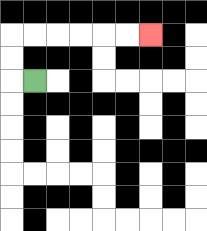{'start': '[1, 3]', 'end': '[6, 1]', 'path_directions': 'L,U,U,R,R,R,R,R,R', 'path_coordinates': '[[1, 3], [0, 3], [0, 2], [0, 1], [1, 1], [2, 1], [3, 1], [4, 1], [5, 1], [6, 1]]'}